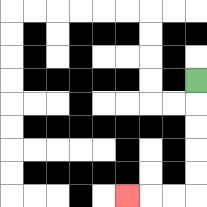{'start': '[8, 3]', 'end': '[5, 8]', 'path_directions': 'D,D,D,D,D,L,L,L', 'path_coordinates': '[[8, 3], [8, 4], [8, 5], [8, 6], [8, 7], [8, 8], [7, 8], [6, 8], [5, 8]]'}